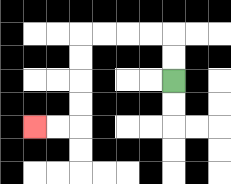{'start': '[7, 3]', 'end': '[1, 5]', 'path_directions': 'U,U,L,L,L,L,D,D,D,D,L,L', 'path_coordinates': '[[7, 3], [7, 2], [7, 1], [6, 1], [5, 1], [4, 1], [3, 1], [3, 2], [3, 3], [3, 4], [3, 5], [2, 5], [1, 5]]'}